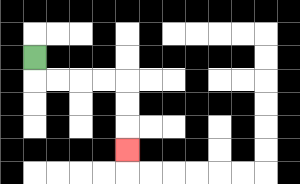{'start': '[1, 2]', 'end': '[5, 6]', 'path_directions': 'D,R,R,R,R,D,D,D', 'path_coordinates': '[[1, 2], [1, 3], [2, 3], [3, 3], [4, 3], [5, 3], [5, 4], [5, 5], [5, 6]]'}